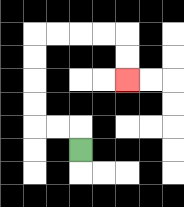{'start': '[3, 6]', 'end': '[5, 3]', 'path_directions': 'U,L,L,U,U,U,U,R,R,R,R,D,D', 'path_coordinates': '[[3, 6], [3, 5], [2, 5], [1, 5], [1, 4], [1, 3], [1, 2], [1, 1], [2, 1], [3, 1], [4, 1], [5, 1], [5, 2], [5, 3]]'}